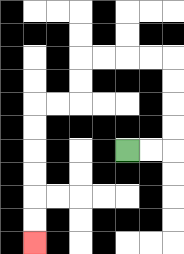{'start': '[5, 6]', 'end': '[1, 10]', 'path_directions': 'R,R,U,U,U,U,L,L,L,L,D,D,L,L,D,D,D,D,D,D', 'path_coordinates': '[[5, 6], [6, 6], [7, 6], [7, 5], [7, 4], [7, 3], [7, 2], [6, 2], [5, 2], [4, 2], [3, 2], [3, 3], [3, 4], [2, 4], [1, 4], [1, 5], [1, 6], [1, 7], [1, 8], [1, 9], [1, 10]]'}